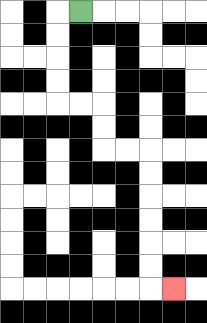{'start': '[3, 0]', 'end': '[7, 12]', 'path_directions': 'L,D,D,D,D,R,R,D,D,R,R,D,D,D,D,D,D,R', 'path_coordinates': '[[3, 0], [2, 0], [2, 1], [2, 2], [2, 3], [2, 4], [3, 4], [4, 4], [4, 5], [4, 6], [5, 6], [6, 6], [6, 7], [6, 8], [6, 9], [6, 10], [6, 11], [6, 12], [7, 12]]'}